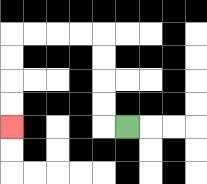{'start': '[5, 5]', 'end': '[0, 5]', 'path_directions': 'L,U,U,U,U,L,L,L,L,D,D,D,D', 'path_coordinates': '[[5, 5], [4, 5], [4, 4], [4, 3], [4, 2], [4, 1], [3, 1], [2, 1], [1, 1], [0, 1], [0, 2], [0, 3], [0, 4], [0, 5]]'}